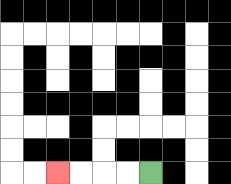{'start': '[6, 7]', 'end': '[2, 7]', 'path_directions': 'L,L,L,L', 'path_coordinates': '[[6, 7], [5, 7], [4, 7], [3, 7], [2, 7]]'}